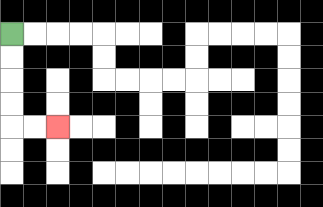{'start': '[0, 1]', 'end': '[2, 5]', 'path_directions': 'D,D,D,D,R,R', 'path_coordinates': '[[0, 1], [0, 2], [0, 3], [0, 4], [0, 5], [1, 5], [2, 5]]'}